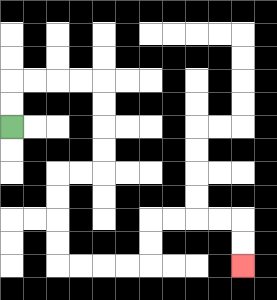{'start': '[0, 5]', 'end': '[10, 11]', 'path_directions': 'U,U,R,R,R,R,D,D,D,D,L,L,D,D,D,D,R,R,R,R,U,U,R,R,R,R,D,D', 'path_coordinates': '[[0, 5], [0, 4], [0, 3], [1, 3], [2, 3], [3, 3], [4, 3], [4, 4], [4, 5], [4, 6], [4, 7], [3, 7], [2, 7], [2, 8], [2, 9], [2, 10], [2, 11], [3, 11], [4, 11], [5, 11], [6, 11], [6, 10], [6, 9], [7, 9], [8, 9], [9, 9], [10, 9], [10, 10], [10, 11]]'}